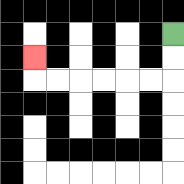{'start': '[7, 1]', 'end': '[1, 2]', 'path_directions': 'D,D,L,L,L,L,L,L,U', 'path_coordinates': '[[7, 1], [7, 2], [7, 3], [6, 3], [5, 3], [4, 3], [3, 3], [2, 3], [1, 3], [1, 2]]'}